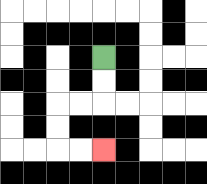{'start': '[4, 2]', 'end': '[4, 6]', 'path_directions': 'D,D,L,L,D,D,R,R', 'path_coordinates': '[[4, 2], [4, 3], [4, 4], [3, 4], [2, 4], [2, 5], [2, 6], [3, 6], [4, 6]]'}